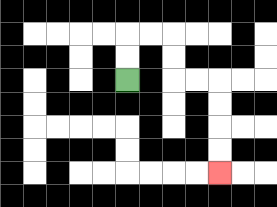{'start': '[5, 3]', 'end': '[9, 7]', 'path_directions': 'U,U,R,R,D,D,R,R,D,D,D,D', 'path_coordinates': '[[5, 3], [5, 2], [5, 1], [6, 1], [7, 1], [7, 2], [7, 3], [8, 3], [9, 3], [9, 4], [9, 5], [9, 6], [9, 7]]'}